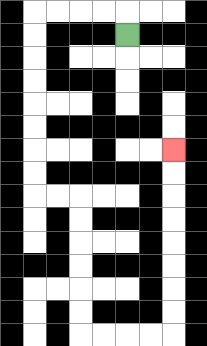{'start': '[5, 1]', 'end': '[7, 6]', 'path_directions': 'U,L,L,L,L,D,D,D,D,D,D,D,D,R,R,D,D,D,D,D,D,R,R,R,R,U,U,U,U,U,U,U,U', 'path_coordinates': '[[5, 1], [5, 0], [4, 0], [3, 0], [2, 0], [1, 0], [1, 1], [1, 2], [1, 3], [1, 4], [1, 5], [1, 6], [1, 7], [1, 8], [2, 8], [3, 8], [3, 9], [3, 10], [3, 11], [3, 12], [3, 13], [3, 14], [4, 14], [5, 14], [6, 14], [7, 14], [7, 13], [7, 12], [7, 11], [7, 10], [7, 9], [7, 8], [7, 7], [7, 6]]'}